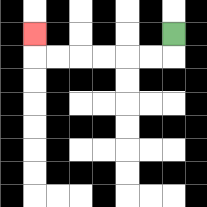{'start': '[7, 1]', 'end': '[1, 1]', 'path_directions': 'D,L,L,L,L,L,L,U', 'path_coordinates': '[[7, 1], [7, 2], [6, 2], [5, 2], [4, 2], [3, 2], [2, 2], [1, 2], [1, 1]]'}